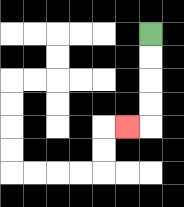{'start': '[6, 1]', 'end': '[5, 5]', 'path_directions': 'D,D,D,D,L', 'path_coordinates': '[[6, 1], [6, 2], [6, 3], [6, 4], [6, 5], [5, 5]]'}